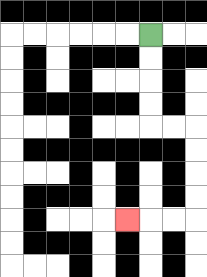{'start': '[6, 1]', 'end': '[5, 9]', 'path_directions': 'D,D,D,D,R,R,D,D,D,D,L,L,L', 'path_coordinates': '[[6, 1], [6, 2], [6, 3], [6, 4], [6, 5], [7, 5], [8, 5], [8, 6], [8, 7], [8, 8], [8, 9], [7, 9], [6, 9], [5, 9]]'}